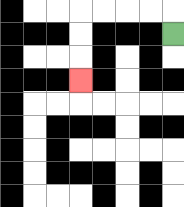{'start': '[7, 1]', 'end': '[3, 3]', 'path_directions': 'U,L,L,L,L,D,D,D', 'path_coordinates': '[[7, 1], [7, 0], [6, 0], [5, 0], [4, 0], [3, 0], [3, 1], [3, 2], [3, 3]]'}